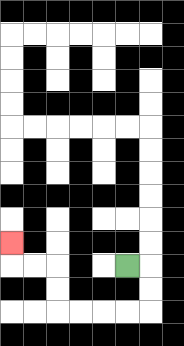{'start': '[5, 11]', 'end': '[0, 10]', 'path_directions': 'R,D,D,L,L,L,L,U,U,L,L,U', 'path_coordinates': '[[5, 11], [6, 11], [6, 12], [6, 13], [5, 13], [4, 13], [3, 13], [2, 13], [2, 12], [2, 11], [1, 11], [0, 11], [0, 10]]'}